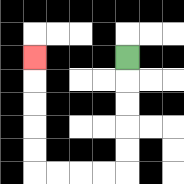{'start': '[5, 2]', 'end': '[1, 2]', 'path_directions': 'D,D,D,D,D,L,L,L,L,U,U,U,U,U', 'path_coordinates': '[[5, 2], [5, 3], [5, 4], [5, 5], [5, 6], [5, 7], [4, 7], [3, 7], [2, 7], [1, 7], [1, 6], [1, 5], [1, 4], [1, 3], [1, 2]]'}